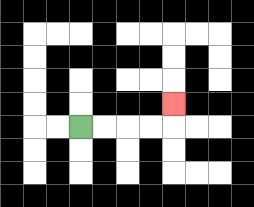{'start': '[3, 5]', 'end': '[7, 4]', 'path_directions': 'R,R,R,R,U', 'path_coordinates': '[[3, 5], [4, 5], [5, 5], [6, 5], [7, 5], [7, 4]]'}